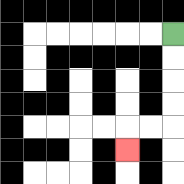{'start': '[7, 1]', 'end': '[5, 6]', 'path_directions': 'D,D,D,D,L,L,D', 'path_coordinates': '[[7, 1], [7, 2], [7, 3], [7, 4], [7, 5], [6, 5], [5, 5], [5, 6]]'}